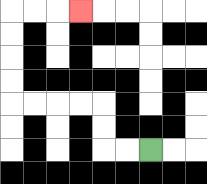{'start': '[6, 6]', 'end': '[3, 0]', 'path_directions': 'L,L,U,U,L,L,L,L,U,U,U,U,R,R,R', 'path_coordinates': '[[6, 6], [5, 6], [4, 6], [4, 5], [4, 4], [3, 4], [2, 4], [1, 4], [0, 4], [0, 3], [0, 2], [0, 1], [0, 0], [1, 0], [2, 0], [3, 0]]'}